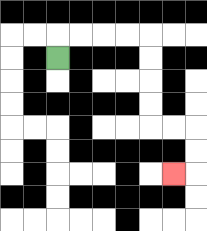{'start': '[2, 2]', 'end': '[7, 7]', 'path_directions': 'U,R,R,R,R,D,D,D,D,R,R,D,D,L', 'path_coordinates': '[[2, 2], [2, 1], [3, 1], [4, 1], [5, 1], [6, 1], [6, 2], [6, 3], [6, 4], [6, 5], [7, 5], [8, 5], [8, 6], [8, 7], [7, 7]]'}